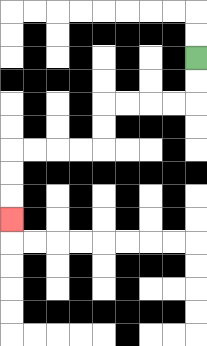{'start': '[8, 2]', 'end': '[0, 9]', 'path_directions': 'D,D,L,L,L,L,D,D,L,L,L,L,D,D,D', 'path_coordinates': '[[8, 2], [8, 3], [8, 4], [7, 4], [6, 4], [5, 4], [4, 4], [4, 5], [4, 6], [3, 6], [2, 6], [1, 6], [0, 6], [0, 7], [0, 8], [0, 9]]'}